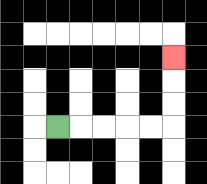{'start': '[2, 5]', 'end': '[7, 2]', 'path_directions': 'R,R,R,R,R,U,U,U', 'path_coordinates': '[[2, 5], [3, 5], [4, 5], [5, 5], [6, 5], [7, 5], [7, 4], [7, 3], [7, 2]]'}